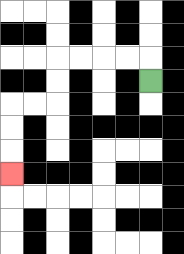{'start': '[6, 3]', 'end': '[0, 7]', 'path_directions': 'U,L,L,L,L,D,D,L,L,D,D,D', 'path_coordinates': '[[6, 3], [6, 2], [5, 2], [4, 2], [3, 2], [2, 2], [2, 3], [2, 4], [1, 4], [0, 4], [0, 5], [0, 6], [0, 7]]'}